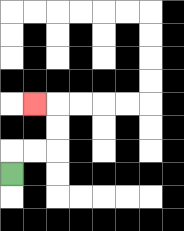{'start': '[0, 7]', 'end': '[1, 4]', 'path_directions': 'U,R,R,U,U,L', 'path_coordinates': '[[0, 7], [0, 6], [1, 6], [2, 6], [2, 5], [2, 4], [1, 4]]'}